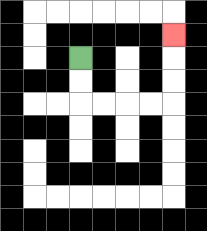{'start': '[3, 2]', 'end': '[7, 1]', 'path_directions': 'D,D,R,R,R,R,U,U,U', 'path_coordinates': '[[3, 2], [3, 3], [3, 4], [4, 4], [5, 4], [6, 4], [7, 4], [7, 3], [7, 2], [7, 1]]'}